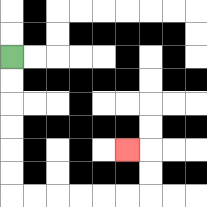{'start': '[0, 2]', 'end': '[5, 6]', 'path_directions': 'D,D,D,D,D,D,R,R,R,R,R,R,U,U,L', 'path_coordinates': '[[0, 2], [0, 3], [0, 4], [0, 5], [0, 6], [0, 7], [0, 8], [1, 8], [2, 8], [3, 8], [4, 8], [5, 8], [6, 8], [6, 7], [6, 6], [5, 6]]'}